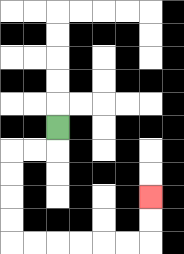{'start': '[2, 5]', 'end': '[6, 8]', 'path_directions': 'D,L,L,D,D,D,D,R,R,R,R,R,R,U,U', 'path_coordinates': '[[2, 5], [2, 6], [1, 6], [0, 6], [0, 7], [0, 8], [0, 9], [0, 10], [1, 10], [2, 10], [3, 10], [4, 10], [5, 10], [6, 10], [6, 9], [6, 8]]'}